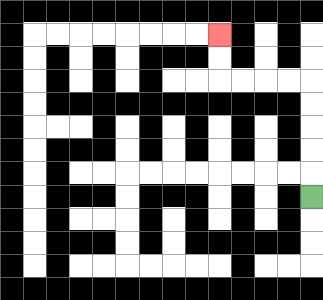{'start': '[13, 8]', 'end': '[9, 1]', 'path_directions': 'U,U,U,U,U,L,L,L,L,U,U', 'path_coordinates': '[[13, 8], [13, 7], [13, 6], [13, 5], [13, 4], [13, 3], [12, 3], [11, 3], [10, 3], [9, 3], [9, 2], [9, 1]]'}